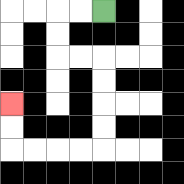{'start': '[4, 0]', 'end': '[0, 4]', 'path_directions': 'L,L,D,D,R,R,D,D,D,D,L,L,L,L,U,U', 'path_coordinates': '[[4, 0], [3, 0], [2, 0], [2, 1], [2, 2], [3, 2], [4, 2], [4, 3], [4, 4], [4, 5], [4, 6], [3, 6], [2, 6], [1, 6], [0, 6], [0, 5], [0, 4]]'}